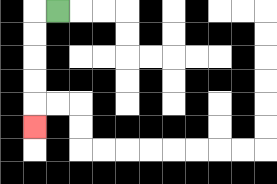{'start': '[2, 0]', 'end': '[1, 5]', 'path_directions': 'L,D,D,D,D,D', 'path_coordinates': '[[2, 0], [1, 0], [1, 1], [1, 2], [1, 3], [1, 4], [1, 5]]'}